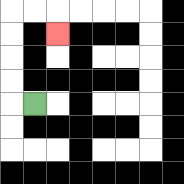{'start': '[1, 4]', 'end': '[2, 1]', 'path_directions': 'L,U,U,U,U,R,R,D', 'path_coordinates': '[[1, 4], [0, 4], [0, 3], [0, 2], [0, 1], [0, 0], [1, 0], [2, 0], [2, 1]]'}